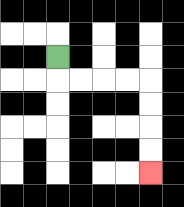{'start': '[2, 2]', 'end': '[6, 7]', 'path_directions': 'D,R,R,R,R,D,D,D,D', 'path_coordinates': '[[2, 2], [2, 3], [3, 3], [4, 3], [5, 3], [6, 3], [6, 4], [6, 5], [6, 6], [6, 7]]'}